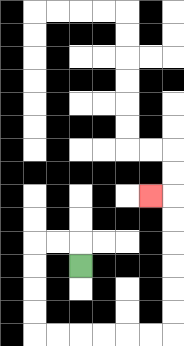{'start': '[3, 11]', 'end': '[6, 8]', 'path_directions': 'U,L,L,D,D,D,D,R,R,R,R,R,R,U,U,U,U,U,U,L', 'path_coordinates': '[[3, 11], [3, 10], [2, 10], [1, 10], [1, 11], [1, 12], [1, 13], [1, 14], [2, 14], [3, 14], [4, 14], [5, 14], [6, 14], [7, 14], [7, 13], [7, 12], [7, 11], [7, 10], [7, 9], [7, 8], [6, 8]]'}